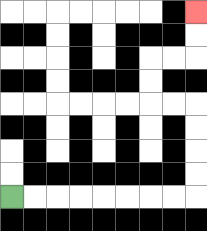{'start': '[0, 8]', 'end': '[8, 0]', 'path_directions': 'R,R,R,R,R,R,R,R,U,U,U,U,L,L,U,U,R,R,U,U', 'path_coordinates': '[[0, 8], [1, 8], [2, 8], [3, 8], [4, 8], [5, 8], [6, 8], [7, 8], [8, 8], [8, 7], [8, 6], [8, 5], [8, 4], [7, 4], [6, 4], [6, 3], [6, 2], [7, 2], [8, 2], [8, 1], [8, 0]]'}